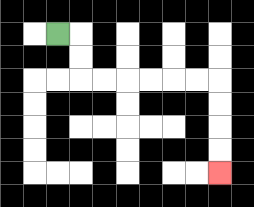{'start': '[2, 1]', 'end': '[9, 7]', 'path_directions': 'R,D,D,R,R,R,R,R,R,D,D,D,D', 'path_coordinates': '[[2, 1], [3, 1], [3, 2], [3, 3], [4, 3], [5, 3], [6, 3], [7, 3], [8, 3], [9, 3], [9, 4], [9, 5], [9, 6], [9, 7]]'}